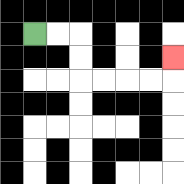{'start': '[1, 1]', 'end': '[7, 2]', 'path_directions': 'R,R,D,D,R,R,R,R,U', 'path_coordinates': '[[1, 1], [2, 1], [3, 1], [3, 2], [3, 3], [4, 3], [5, 3], [6, 3], [7, 3], [7, 2]]'}